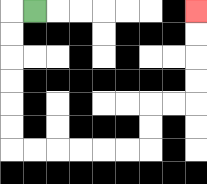{'start': '[1, 0]', 'end': '[8, 0]', 'path_directions': 'L,D,D,D,D,D,D,R,R,R,R,R,R,U,U,R,R,U,U,U,U', 'path_coordinates': '[[1, 0], [0, 0], [0, 1], [0, 2], [0, 3], [0, 4], [0, 5], [0, 6], [1, 6], [2, 6], [3, 6], [4, 6], [5, 6], [6, 6], [6, 5], [6, 4], [7, 4], [8, 4], [8, 3], [8, 2], [8, 1], [8, 0]]'}